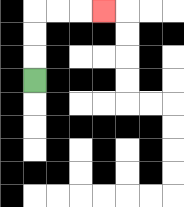{'start': '[1, 3]', 'end': '[4, 0]', 'path_directions': 'U,U,U,R,R,R', 'path_coordinates': '[[1, 3], [1, 2], [1, 1], [1, 0], [2, 0], [3, 0], [4, 0]]'}